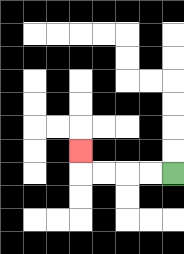{'start': '[7, 7]', 'end': '[3, 6]', 'path_directions': 'L,L,L,L,U', 'path_coordinates': '[[7, 7], [6, 7], [5, 7], [4, 7], [3, 7], [3, 6]]'}